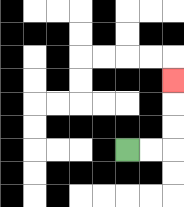{'start': '[5, 6]', 'end': '[7, 3]', 'path_directions': 'R,R,U,U,U', 'path_coordinates': '[[5, 6], [6, 6], [7, 6], [7, 5], [7, 4], [7, 3]]'}